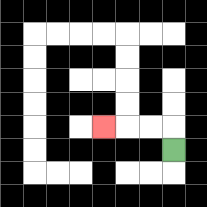{'start': '[7, 6]', 'end': '[4, 5]', 'path_directions': 'U,L,L,L', 'path_coordinates': '[[7, 6], [7, 5], [6, 5], [5, 5], [4, 5]]'}